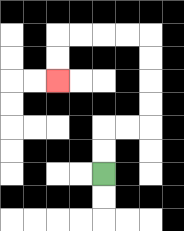{'start': '[4, 7]', 'end': '[2, 3]', 'path_directions': 'U,U,R,R,U,U,U,U,L,L,L,L,D,D', 'path_coordinates': '[[4, 7], [4, 6], [4, 5], [5, 5], [6, 5], [6, 4], [6, 3], [6, 2], [6, 1], [5, 1], [4, 1], [3, 1], [2, 1], [2, 2], [2, 3]]'}